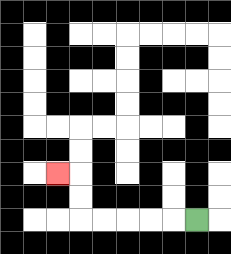{'start': '[8, 9]', 'end': '[2, 7]', 'path_directions': 'L,L,L,L,L,U,U,L', 'path_coordinates': '[[8, 9], [7, 9], [6, 9], [5, 9], [4, 9], [3, 9], [3, 8], [3, 7], [2, 7]]'}